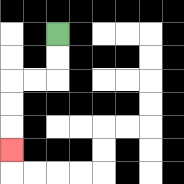{'start': '[2, 1]', 'end': '[0, 6]', 'path_directions': 'D,D,L,L,D,D,D', 'path_coordinates': '[[2, 1], [2, 2], [2, 3], [1, 3], [0, 3], [0, 4], [0, 5], [0, 6]]'}